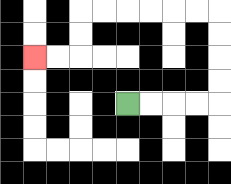{'start': '[5, 4]', 'end': '[1, 2]', 'path_directions': 'R,R,R,R,U,U,U,U,L,L,L,L,L,L,D,D,L,L', 'path_coordinates': '[[5, 4], [6, 4], [7, 4], [8, 4], [9, 4], [9, 3], [9, 2], [9, 1], [9, 0], [8, 0], [7, 0], [6, 0], [5, 0], [4, 0], [3, 0], [3, 1], [3, 2], [2, 2], [1, 2]]'}